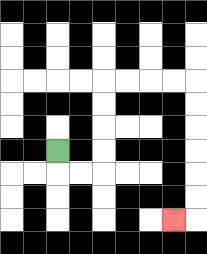{'start': '[2, 6]', 'end': '[7, 9]', 'path_directions': 'D,R,R,U,U,U,U,R,R,R,R,D,D,D,D,D,D,L', 'path_coordinates': '[[2, 6], [2, 7], [3, 7], [4, 7], [4, 6], [4, 5], [4, 4], [4, 3], [5, 3], [6, 3], [7, 3], [8, 3], [8, 4], [8, 5], [8, 6], [8, 7], [8, 8], [8, 9], [7, 9]]'}